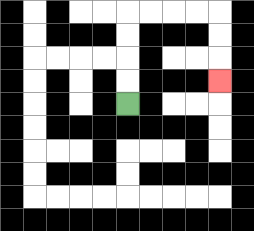{'start': '[5, 4]', 'end': '[9, 3]', 'path_directions': 'U,U,U,U,R,R,R,R,D,D,D', 'path_coordinates': '[[5, 4], [5, 3], [5, 2], [5, 1], [5, 0], [6, 0], [7, 0], [8, 0], [9, 0], [9, 1], [9, 2], [9, 3]]'}